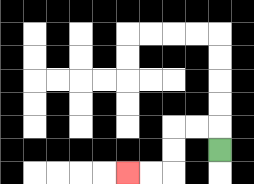{'start': '[9, 6]', 'end': '[5, 7]', 'path_directions': 'U,L,L,D,D,L,L', 'path_coordinates': '[[9, 6], [9, 5], [8, 5], [7, 5], [7, 6], [7, 7], [6, 7], [5, 7]]'}